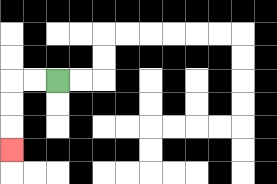{'start': '[2, 3]', 'end': '[0, 6]', 'path_directions': 'L,L,D,D,D', 'path_coordinates': '[[2, 3], [1, 3], [0, 3], [0, 4], [0, 5], [0, 6]]'}